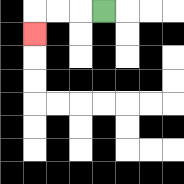{'start': '[4, 0]', 'end': '[1, 1]', 'path_directions': 'L,L,L,D', 'path_coordinates': '[[4, 0], [3, 0], [2, 0], [1, 0], [1, 1]]'}